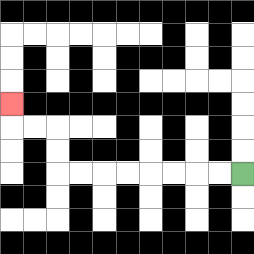{'start': '[10, 7]', 'end': '[0, 4]', 'path_directions': 'L,L,L,L,L,L,L,L,U,U,L,L,U', 'path_coordinates': '[[10, 7], [9, 7], [8, 7], [7, 7], [6, 7], [5, 7], [4, 7], [3, 7], [2, 7], [2, 6], [2, 5], [1, 5], [0, 5], [0, 4]]'}